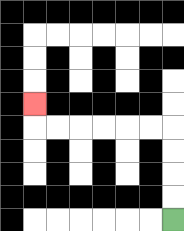{'start': '[7, 9]', 'end': '[1, 4]', 'path_directions': 'U,U,U,U,L,L,L,L,L,L,U', 'path_coordinates': '[[7, 9], [7, 8], [7, 7], [7, 6], [7, 5], [6, 5], [5, 5], [4, 5], [3, 5], [2, 5], [1, 5], [1, 4]]'}